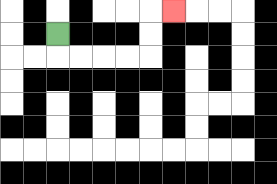{'start': '[2, 1]', 'end': '[7, 0]', 'path_directions': 'D,R,R,R,R,U,U,R', 'path_coordinates': '[[2, 1], [2, 2], [3, 2], [4, 2], [5, 2], [6, 2], [6, 1], [6, 0], [7, 0]]'}